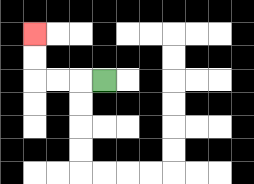{'start': '[4, 3]', 'end': '[1, 1]', 'path_directions': 'L,L,L,U,U', 'path_coordinates': '[[4, 3], [3, 3], [2, 3], [1, 3], [1, 2], [1, 1]]'}